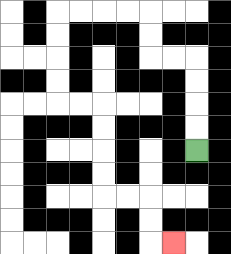{'start': '[8, 6]', 'end': '[7, 10]', 'path_directions': 'U,U,U,U,L,L,U,U,L,L,L,L,D,D,D,D,R,R,D,D,D,D,R,R,D,D,R', 'path_coordinates': '[[8, 6], [8, 5], [8, 4], [8, 3], [8, 2], [7, 2], [6, 2], [6, 1], [6, 0], [5, 0], [4, 0], [3, 0], [2, 0], [2, 1], [2, 2], [2, 3], [2, 4], [3, 4], [4, 4], [4, 5], [4, 6], [4, 7], [4, 8], [5, 8], [6, 8], [6, 9], [6, 10], [7, 10]]'}